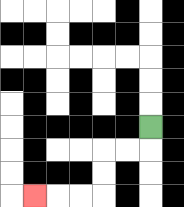{'start': '[6, 5]', 'end': '[1, 8]', 'path_directions': 'D,L,L,D,D,L,L,L', 'path_coordinates': '[[6, 5], [6, 6], [5, 6], [4, 6], [4, 7], [4, 8], [3, 8], [2, 8], [1, 8]]'}